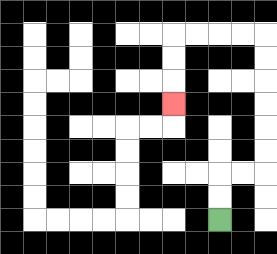{'start': '[9, 9]', 'end': '[7, 4]', 'path_directions': 'U,U,R,R,U,U,U,U,U,U,L,L,L,L,D,D,D', 'path_coordinates': '[[9, 9], [9, 8], [9, 7], [10, 7], [11, 7], [11, 6], [11, 5], [11, 4], [11, 3], [11, 2], [11, 1], [10, 1], [9, 1], [8, 1], [7, 1], [7, 2], [7, 3], [7, 4]]'}